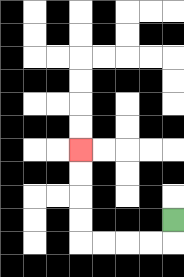{'start': '[7, 9]', 'end': '[3, 6]', 'path_directions': 'D,L,L,L,L,U,U,U,U', 'path_coordinates': '[[7, 9], [7, 10], [6, 10], [5, 10], [4, 10], [3, 10], [3, 9], [3, 8], [3, 7], [3, 6]]'}